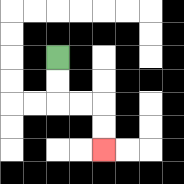{'start': '[2, 2]', 'end': '[4, 6]', 'path_directions': 'D,D,R,R,D,D', 'path_coordinates': '[[2, 2], [2, 3], [2, 4], [3, 4], [4, 4], [4, 5], [4, 6]]'}